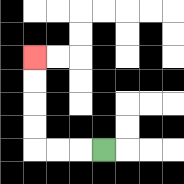{'start': '[4, 6]', 'end': '[1, 2]', 'path_directions': 'L,L,L,U,U,U,U', 'path_coordinates': '[[4, 6], [3, 6], [2, 6], [1, 6], [1, 5], [1, 4], [1, 3], [1, 2]]'}